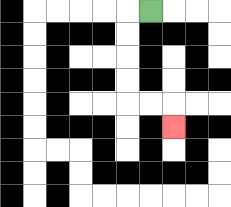{'start': '[6, 0]', 'end': '[7, 5]', 'path_directions': 'L,D,D,D,D,R,R,D', 'path_coordinates': '[[6, 0], [5, 0], [5, 1], [5, 2], [5, 3], [5, 4], [6, 4], [7, 4], [7, 5]]'}